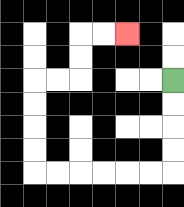{'start': '[7, 3]', 'end': '[5, 1]', 'path_directions': 'D,D,D,D,L,L,L,L,L,L,U,U,U,U,R,R,U,U,R,R', 'path_coordinates': '[[7, 3], [7, 4], [7, 5], [7, 6], [7, 7], [6, 7], [5, 7], [4, 7], [3, 7], [2, 7], [1, 7], [1, 6], [1, 5], [1, 4], [1, 3], [2, 3], [3, 3], [3, 2], [3, 1], [4, 1], [5, 1]]'}